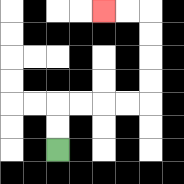{'start': '[2, 6]', 'end': '[4, 0]', 'path_directions': 'U,U,R,R,R,R,U,U,U,U,L,L', 'path_coordinates': '[[2, 6], [2, 5], [2, 4], [3, 4], [4, 4], [5, 4], [6, 4], [6, 3], [6, 2], [6, 1], [6, 0], [5, 0], [4, 0]]'}